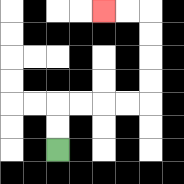{'start': '[2, 6]', 'end': '[4, 0]', 'path_directions': 'U,U,R,R,R,R,U,U,U,U,L,L', 'path_coordinates': '[[2, 6], [2, 5], [2, 4], [3, 4], [4, 4], [5, 4], [6, 4], [6, 3], [6, 2], [6, 1], [6, 0], [5, 0], [4, 0]]'}